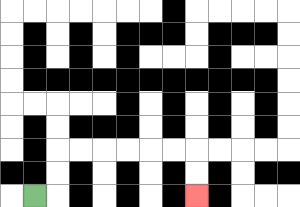{'start': '[1, 8]', 'end': '[8, 8]', 'path_directions': 'R,U,U,R,R,R,R,R,R,D,D', 'path_coordinates': '[[1, 8], [2, 8], [2, 7], [2, 6], [3, 6], [4, 6], [5, 6], [6, 6], [7, 6], [8, 6], [8, 7], [8, 8]]'}